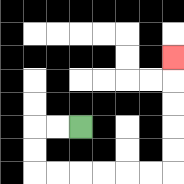{'start': '[3, 5]', 'end': '[7, 2]', 'path_directions': 'L,L,D,D,R,R,R,R,R,R,U,U,U,U,U', 'path_coordinates': '[[3, 5], [2, 5], [1, 5], [1, 6], [1, 7], [2, 7], [3, 7], [4, 7], [5, 7], [6, 7], [7, 7], [7, 6], [7, 5], [7, 4], [7, 3], [7, 2]]'}